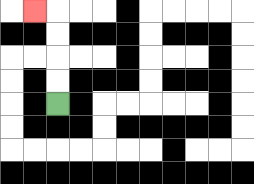{'start': '[2, 4]', 'end': '[1, 0]', 'path_directions': 'U,U,U,U,L', 'path_coordinates': '[[2, 4], [2, 3], [2, 2], [2, 1], [2, 0], [1, 0]]'}